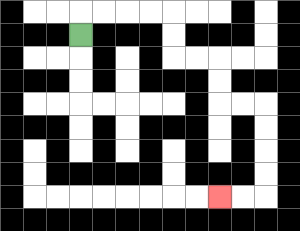{'start': '[3, 1]', 'end': '[9, 8]', 'path_directions': 'U,R,R,R,R,D,D,R,R,D,D,R,R,D,D,D,D,L,L', 'path_coordinates': '[[3, 1], [3, 0], [4, 0], [5, 0], [6, 0], [7, 0], [7, 1], [7, 2], [8, 2], [9, 2], [9, 3], [9, 4], [10, 4], [11, 4], [11, 5], [11, 6], [11, 7], [11, 8], [10, 8], [9, 8]]'}